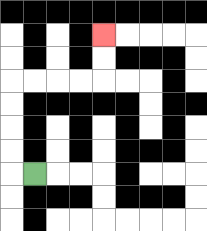{'start': '[1, 7]', 'end': '[4, 1]', 'path_directions': 'L,U,U,U,U,R,R,R,R,U,U', 'path_coordinates': '[[1, 7], [0, 7], [0, 6], [0, 5], [0, 4], [0, 3], [1, 3], [2, 3], [3, 3], [4, 3], [4, 2], [4, 1]]'}